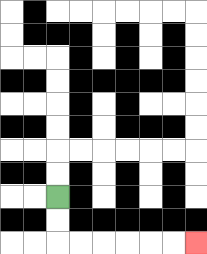{'start': '[2, 8]', 'end': '[8, 10]', 'path_directions': 'D,D,R,R,R,R,R,R', 'path_coordinates': '[[2, 8], [2, 9], [2, 10], [3, 10], [4, 10], [5, 10], [6, 10], [7, 10], [8, 10]]'}